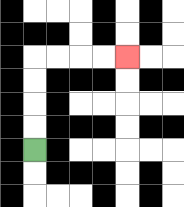{'start': '[1, 6]', 'end': '[5, 2]', 'path_directions': 'U,U,U,U,R,R,R,R', 'path_coordinates': '[[1, 6], [1, 5], [1, 4], [1, 3], [1, 2], [2, 2], [3, 2], [4, 2], [5, 2]]'}